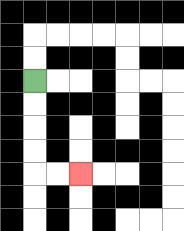{'start': '[1, 3]', 'end': '[3, 7]', 'path_directions': 'D,D,D,D,R,R', 'path_coordinates': '[[1, 3], [1, 4], [1, 5], [1, 6], [1, 7], [2, 7], [3, 7]]'}